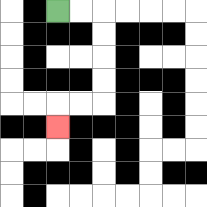{'start': '[2, 0]', 'end': '[2, 5]', 'path_directions': 'R,R,D,D,D,D,L,L,D', 'path_coordinates': '[[2, 0], [3, 0], [4, 0], [4, 1], [4, 2], [4, 3], [4, 4], [3, 4], [2, 4], [2, 5]]'}